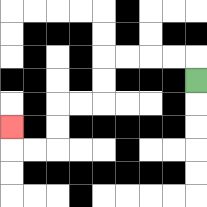{'start': '[8, 3]', 'end': '[0, 5]', 'path_directions': 'U,L,L,L,L,D,D,L,L,D,D,L,L,U', 'path_coordinates': '[[8, 3], [8, 2], [7, 2], [6, 2], [5, 2], [4, 2], [4, 3], [4, 4], [3, 4], [2, 4], [2, 5], [2, 6], [1, 6], [0, 6], [0, 5]]'}